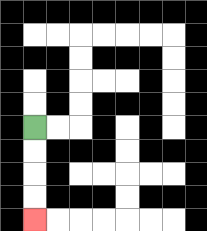{'start': '[1, 5]', 'end': '[1, 9]', 'path_directions': 'D,D,D,D', 'path_coordinates': '[[1, 5], [1, 6], [1, 7], [1, 8], [1, 9]]'}